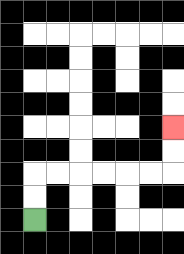{'start': '[1, 9]', 'end': '[7, 5]', 'path_directions': 'U,U,R,R,R,R,R,R,U,U', 'path_coordinates': '[[1, 9], [1, 8], [1, 7], [2, 7], [3, 7], [4, 7], [5, 7], [6, 7], [7, 7], [7, 6], [7, 5]]'}